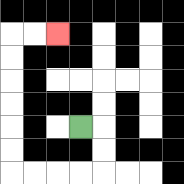{'start': '[3, 5]', 'end': '[2, 1]', 'path_directions': 'R,D,D,L,L,L,L,U,U,U,U,U,U,R,R', 'path_coordinates': '[[3, 5], [4, 5], [4, 6], [4, 7], [3, 7], [2, 7], [1, 7], [0, 7], [0, 6], [0, 5], [0, 4], [0, 3], [0, 2], [0, 1], [1, 1], [2, 1]]'}